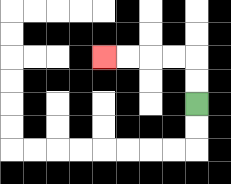{'start': '[8, 4]', 'end': '[4, 2]', 'path_directions': 'U,U,L,L,L,L', 'path_coordinates': '[[8, 4], [8, 3], [8, 2], [7, 2], [6, 2], [5, 2], [4, 2]]'}